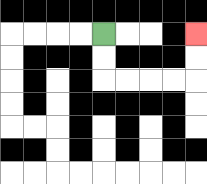{'start': '[4, 1]', 'end': '[8, 1]', 'path_directions': 'D,D,R,R,R,R,U,U', 'path_coordinates': '[[4, 1], [4, 2], [4, 3], [5, 3], [6, 3], [7, 3], [8, 3], [8, 2], [8, 1]]'}